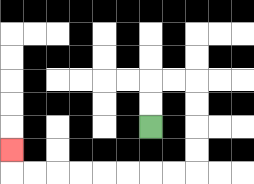{'start': '[6, 5]', 'end': '[0, 6]', 'path_directions': 'U,U,R,R,D,D,D,D,L,L,L,L,L,L,L,L,U', 'path_coordinates': '[[6, 5], [6, 4], [6, 3], [7, 3], [8, 3], [8, 4], [8, 5], [8, 6], [8, 7], [7, 7], [6, 7], [5, 7], [4, 7], [3, 7], [2, 7], [1, 7], [0, 7], [0, 6]]'}